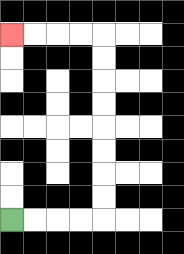{'start': '[0, 9]', 'end': '[0, 1]', 'path_directions': 'R,R,R,R,U,U,U,U,U,U,U,U,L,L,L,L', 'path_coordinates': '[[0, 9], [1, 9], [2, 9], [3, 9], [4, 9], [4, 8], [4, 7], [4, 6], [4, 5], [4, 4], [4, 3], [4, 2], [4, 1], [3, 1], [2, 1], [1, 1], [0, 1]]'}